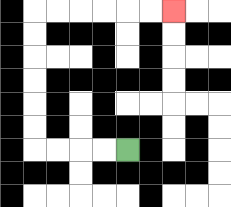{'start': '[5, 6]', 'end': '[7, 0]', 'path_directions': 'L,L,L,L,U,U,U,U,U,U,R,R,R,R,R,R', 'path_coordinates': '[[5, 6], [4, 6], [3, 6], [2, 6], [1, 6], [1, 5], [1, 4], [1, 3], [1, 2], [1, 1], [1, 0], [2, 0], [3, 0], [4, 0], [5, 0], [6, 0], [7, 0]]'}